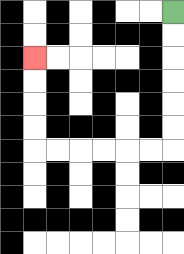{'start': '[7, 0]', 'end': '[1, 2]', 'path_directions': 'D,D,D,D,D,D,L,L,L,L,L,L,U,U,U,U', 'path_coordinates': '[[7, 0], [7, 1], [7, 2], [7, 3], [7, 4], [7, 5], [7, 6], [6, 6], [5, 6], [4, 6], [3, 6], [2, 6], [1, 6], [1, 5], [1, 4], [1, 3], [1, 2]]'}